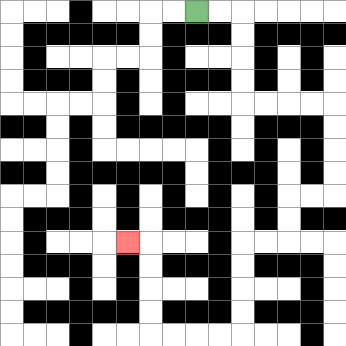{'start': '[8, 0]', 'end': '[5, 10]', 'path_directions': 'R,R,D,D,D,D,R,R,R,R,D,D,D,D,L,L,D,D,L,L,D,D,D,D,L,L,L,L,U,U,U,U,L', 'path_coordinates': '[[8, 0], [9, 0], [10, 0], [10, 1], [10, 2], [10, 3], [10, 4], [11, 4], [12, 4], [13, 4], [14, 4], [14, 5], [14, 6], [14, 7], [14, 8], [13, 8], [12, 8], [12, 9], [12, 10], [11, 10], [10, 10], [10, 11], [10, 12], [10, 13], [10, 14], [9, 14], [8, 14], [7, 14], [6, 14], [6, 13], [6, 12], [6, 11], [6, 10], [5, 10]]'}